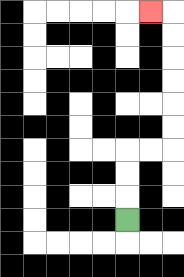{'start': '[5, 9]', 'end': '[6, 0]', 'path_directions': 'U,U,U,R,R,U,U,U,U,U,U,L', 'path_coordinates': '[[5, 9], [5, 8], [5, 7], [5, 6], [6, 6], [7, 6], [7, 5], [7, 4], [7, 3], [7, 2], [7, 1], [7, 0], [6, 0]]'}